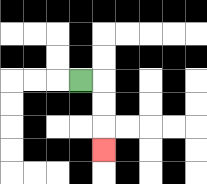{'start': '[3, 3]', 'end': '[4, 6]', 'path_directions': 'R,D,D,D', 'path_coordinates': '[[3, 3], [4, 3], [4, 4], [4, 5], [4, 6]]'}